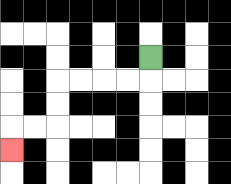{'start': '[6, 2]', 'end': '[0, 6]', 'path_directions': 'D,L,L,L,L,D,D,L,L,D', 'path_coordinates': '[[6, 2], [6, 3], [5, 3], [4, 3], [3, 3], [2, 3], [2, 4], [2, 5], [1, 5], [0, 5], [0, 6]]'}